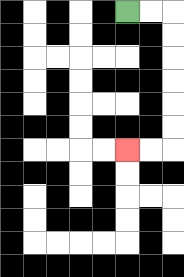{'start': '[5, 0]', 'end': '[5, 6]', 'path_directions': 'R,R,D,D,D,D,D,D,L,L', 'path_coordinates': '[[5, 0], [6, 0], [7, 0], [7, 1], [7, 2], [7, 3], [7, 4], [7, 5], [7, 6], [6, 6], [5, 6]]'}